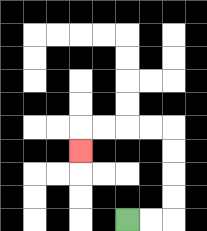{'start': '[5, 9]', 'end': '[3, 6]', 'path_directions': 'R,R,U,U,U,U,L,L,L,L,D', 'path_coordinates': '[[5, 9], [6, 9], [7, 9], [7, 8], [7, 7], [7, 6], [7, 5], [6, 5], [5, 5], [4, 5], [3, 5], [3, 6]]'}